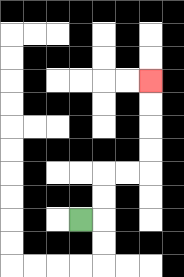{'start': '[3, 9]', 'end': '[6, 3]', 'path_directions': 'R,U,U,R,R,U,U,U,U', 'path_coordinates': '[[3, 9], [4, 9], [4, 8], [4, 7], [5, 7], [6, 7], [6, 6], [6, 5], [6, 4], [6, 3]]'}